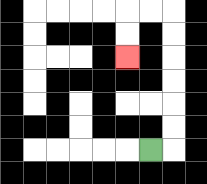{'start': '[6, 6]', 'end': '[5, 2]', 'path_directions': 'R,U,U,U,U,U,U,L,L,D,D', 'path_coordinates': '[[6, 6], [7, 6], [7, 5], [7, 4], [7, 3], [7, 2], [7, 1], [7, 0], [6, 0], [5, 0], [5, 1], [5, 2]]'}